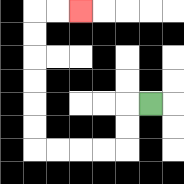{'start': '[6, 4]', 'end': '[3, 0]', 'path_directions': 'L,D,D,L,L,L,L,U,U,U,U,U,U,R,R', 'path_coordinates': '[[6, 4], [5, 4], [5, 5], [5, 6], [4, 6], [3, 6], [2, 6], [1, 6], [1, 5], [1, 4], [1, 3], [1, 2], [1, 1], [1, 0], [2, 0], [3, 0]]'}